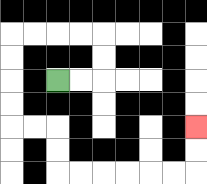{'start': '[2, 3]', 'end': '[8, 5]', 'path_directions': 'R,R,U,U,L,L,L,L,D,D,D,D,R,R,D,D,R,R,R,R,R,R,U,U', 'path_coordinates': '[[2, 3], [3, 3], [4, 3], [4, 2], [4, 1], [3, 1], [2, 1], [1, 1], [0, 1], [0, 2], [0, 3], [0, 4], [0, 5], [1, 5], [2, 5], [2, 6], [2, 7], [3, 7], [4, 7], [5, 7], [6, 7], [7, 7], [8, 7], [8, 6], [8, 5]]'}